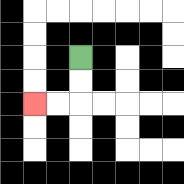{'start': '[3, 2]', 'end': '[1, 4]', 'path_directions': 'D,D,L,L', 'path_coordinates': '[[3, 2], [3, 3], [3, 4], [2, 4], [1, 4]]'}